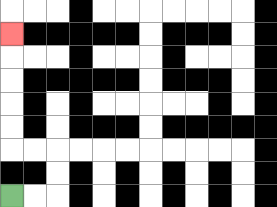{'start': '[0, 8]', 'end': '[0, 1]', 'path_directions': 'R,R,U,U,L,L,U,U,U,U,U', 'path_coordinates': '[[0, 8], [1, 8], [2, 8], [2, 7], [2, 6], [1, 6], [0, 6], [0, 5], [0, 4], [0, 3], [0, 2], [0, 1]]'}